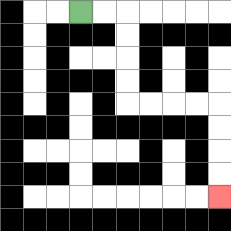{'start': '[3, 0]', 'end': '[9, 8]', 'path_directions': 'R,R,D,D,D,D,R,R,R,R,D,D,D,D', 'path_coordinates': '[[3, 0], [4, 0], [5, 0], [5, 1], [5, 2], [5, 3], [5, 4], [6, 4], [7, 4], [8, 4], [9, 4], [9, 5], [9, 6], [9, 7], [9, 8]]'}